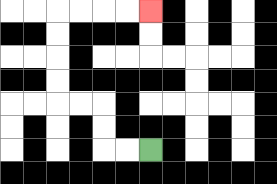{'start': '[6, 6]', 'end': '[6, 0]', 'path_directions': 'L,L,U,U,L,L,U,U,U,U,R,R,R,R', 'path_coordinates': '[[6, 6], [5, 6], [4, 6], [4, 5], [4, 4], [3, 4], [2, 4], [2, 3], [2, 2], [2, 1], [2, 0], [3, 0], [4, 0], [5, 0], [6, 0]]'}